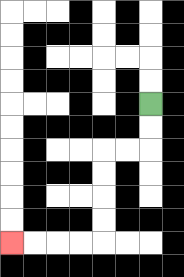{'start': '[6, 4]', 'end': '[0, 10]', 'path_directions': 'D,D,L,L,D,D,D,D,L,L,L,L', 'path_coordinates': '[[6, 4], [6, 5], [6, 6], [5, 6], [4, 6], [4, 7], [4, 8], [4, 9], [4, 10], [3, 10], [2, 10], [1, 10], [0, 10]]'}